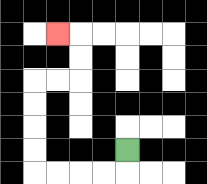{'start': '[5, 6]', 'end': '[2, 1]', 'path_directions': 'D,L,L,L,L,U,U,U,U,R,R,U,U,L', 'path_coordinates': '[[5, 6], [5, 7], [4, 7], [3, 7], [2, 7], [1, 7], [1, 6], [1, 5], [1, 4], [1, 3], [2, 3], [3, 3], [3, 2], [3, 1], [2, 1]]'}